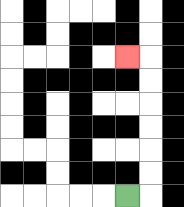{'start': '[5, 8]', 'end': '[5, 2]', 'path_directions': 'R,U,U,U,U,U,U,L', 'path_coordinates': '[[5, 8], [6, 8], [6, 7], [6, 6], [6, 5], [6, 4], [6, 3], [6, 2], [5, 2]]'}